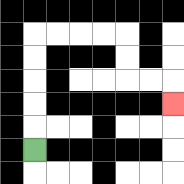{'start': '[1, 6]', 'end': '[7, 4]', 'path_directions': 'U,U,U,U,U,R,R,R,R,D,D,R,R,D', 'path_coordinates': '[[1, 6], [1, 5], [1, 4], [1, 3], [1, 2], [1, 1], [2, 1], [3, 1], [4, 1], [5, 1], [5, 2], [5, 3], [6, 3], [7, 3], [7, 4]]'}